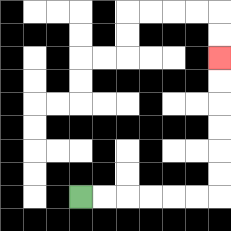{'start': '[3, 8]', 'end': '[9, 2]', 'path_directions': 'R,R,R,R,R,R,U,U,U,U,U,U', 'path_coordinates': '[[3, 8], [4, 8], [5, 8], [6, 8], [7, 8], [8, 8], [9, 8], [9, 7], [9, 6], [9, 5], [9, 4], [9, 3], [9, 2]]'}